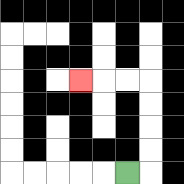{'start': '[5, 7]', 'end': '[3, 3]', 'path_directions': 'R,U,U,U,U,L,L,L', 'path_coordinates': '[[5, 7], [6, 7], [6, 6], [6, 5], [6, 4], [6, 3], [5, 3], [4, 3], [3, 3]]'}